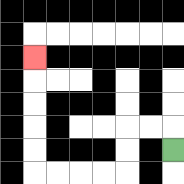{'start': '[7, 6]', 'end': '[1, 2]', 'path_directions': 'U,L,L,D,D,L,L,L,L,U,U,U,U,U', 'path_coordinates': '[[7, 6], [7, 5], [6, 5], [5, 5], [5, 6], [5, 7], [4, 7], [3, 7], [2, 7], [1, 7], [1, 6], [1, 5], [1, 4], [1, 3], [1, 2]]'}